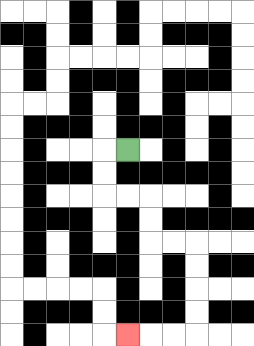{'start': '[5, 6]', 'end': '[5, 14]', 'path_directions': 'L,D,D,R,R,D,D,R,R,D,D,D,D,L,L,L', 'path_coordinates': '[[5, 6], [4, 6], [4, 7], [4, 8], [5, 8], [6, 8], [6, 9], [6, 10], [7, 10], [8, 10], [8, 11], [8, 12], [8, 13], [8, 14], [7, 14], [6, 14], [5, 14]]'}